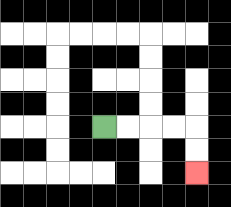{'start': '[4, 5]', 'end': '[8, 7]', 'path_directions': 'R,R,R,R,D,D', 'path_coordinates': '[[4, 5], [5, 5], [6, 5], [7, 5], [8, 5], [8, 6], [8, 7]]'}